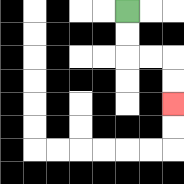{'start': '[5, 0]', 'end': '[7, 4]', 'path_directions': 'D,D,R,R,D,D', 'path_coordinates': '[[5, 0], [5, 1], [5, 2], [6, 2], [7, 2], [7, 3], [7, 4]]'}